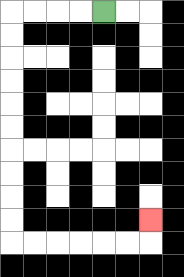{'start': '[4, 0]', 'end': '[6, 9]', 'path_directions': 'L,L,L,L,D,D,D,D,D,D,D,D,D,D,R,R,R,R,R,R,U', 'path_coordinates': '[[4, 0], [3, 0], [2, 0], [1, 0], [0, 0], [0, 1], [0, 2], [0, 3], [0, 4], [0, 5], [0, 6], [0, 7], [0, 8], [0, 9], [0, 10], [1, 10], [2, 10], [3, 10], [4, 10], [5, 10], [6, 10], [6, 9]]'}